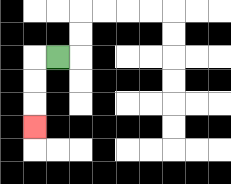{'start': '[2, 2]', 'end': '[1, 5]', 'path_directions': 'L,D,D,D', 'path_coordinates': '[[2, 2], [1, 2], [1, 3], [1, 4], [1, 5]]'}